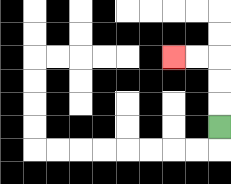{'start': '[9, 5]', 'end': '[7, 2]', 'path_directions': 'U,U,U,L,L', 'path_coordinates': '[[9, 5], [9, 4], [9, 3], [9, 2], [8, 2], [7, 2]]'}